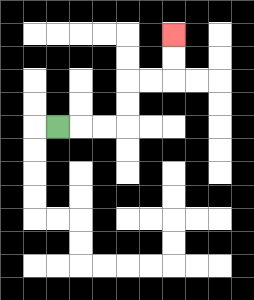{'start': '[2, 5]', 'end': '[7, 1]', 'path_directions': 'R,R,R,U,U,R,R,U,U', 'path_coordinates': '[[2, 5], [3, 5], [4, 5], [5, 5], [5, 4], [5, 3], [6, 3], [7, 3], [7, 2], [7, 1]]'}